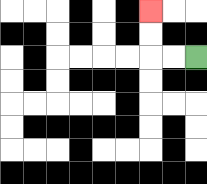{'start': '[8, 2]', 'end': '[6, 0]', 'path_directions': 'L,L,U,U', 'path_coordinates': '[[8, 2], [7, 2], [6, 2], [6, 1], [6, 0]]'}